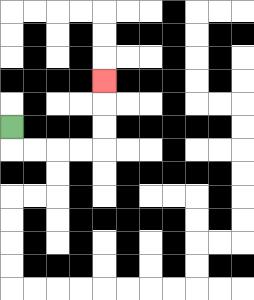{'start': '[0, 5]', 'end': '[4, 3]', 'path_directions': 'D,R,R,R,R,U,U,U', 'path_coordinates': '[[0, 5], [0, 6], [1, 6], [2, 6], [3, 6], [4, 6], [4, 5], [4, 4], [4, 3]]'}